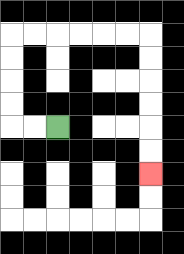{'start': '[2, 5]', 'end': '[6, 7]', 'path_directions': 'L,L,U,U,U,U,R,R,R,R,R,R,D,D,D,D,D,D', 'path_coordinates': '[[2, 5], [1, 5], [0, 5], [0, 4], [0, 3], [0, 2], [0, 1], [1, 1], [2, 1], [3, 1], [4, 1], [5, 1], [6, 1], [6, 2], [6, 3], [6, 4], [6, 5], [6, 6], [6, 7]]'}